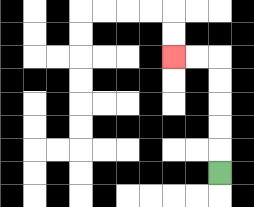{'start': '[9, 7]', 'end': '[7, 2]', 'path_directions': 'U,U,U,U,U,L,L', 'path_coordinates': '[[9, 7], [9, 6], [9, 5], [9, 4], [9, 3], [9, 2], [8, 2], [7, 2]]'}